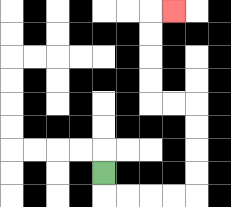{'start': '[4, 7]', 'end': '[7, 0]', 'path_directions': 'D,R,R,R,R,U,U,U,U,L,L,U,U,U,U,R', 'path_coordinates': '[[4, 7], [4, 8], [5, 8], [6, 8], [7, 8], [8, 8], [8, 7], [8, 6], [8, 5], [8, 4], [7, 4], [6, 4], [6, 3], [6, 2], [6, 1], [6, 0], [7, 0]]'}